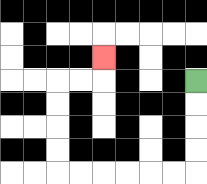{'start': '[8, 3]', 'end': '[4, 2]', 'path_directions': 'D,D,D,D,L,L,L,L,L,L,U,U,U,U,R,R,U', 'path_coordinates': '[[8, 3], [8, 4], [8, 5], [8, 6], [8, 7], [7, 7], [6, 7], [5, 7], [4, 7], [3, 7], [2, 7], [2, 6], [2, 5], [2, 4], [2, 3], [3, 3], [4, 3], [4, 2]]'}